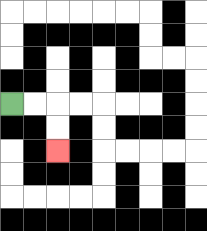{'start': '[0, 4]', 'end': '[2, 6]', 'path_directions': 'R,R,D,D', 'path_coordinates': '[[0, 4], [1, 4], [2, 4], [2, 5], [2, 6]]'}